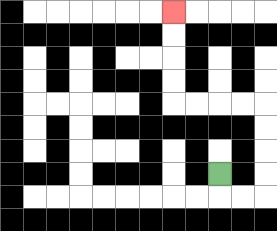{'start': '[9, 7]', 'end': '[7, 0]', 'path_directions': 'D,R,R,U,U,U,U,L,L,L,L,U,U,U,U', 'path_coordinates': '[[9, 7], [9, 8], [10, 8], [11, 8], [11, 7], [11, 6], [11, 5], [11, 4], [10, 4], [9, 4], [8, 4], [7, 4], [7, 3], [7, 2], [7, 1], [7, 0]]'}